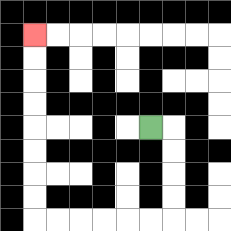{'start': '[6, 5]', 'end': '[1, 1]', 'path_directions': 'R,D,D,D,D,L,L,L,L,L,L,U,U,U,U,U,U,U,U', 'path_coordinates': '[[6, 5], [7, 5], [7, 6], [7, 7], [7, 8], [7, 9], [6, 9], [5, 9], [4, 9], [3, 9], [2, 9], [1, 9], [1, 8], [1, 7], [1, 6], [1, 5], [1, 4], [1, 3], [1, 2], [1, 1]]'}